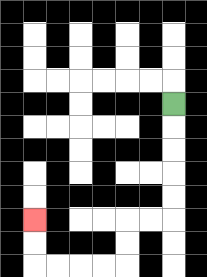{'start': '[7, 4]', 'end': '[1, 9]', 'path_directions': 'D,D,D,D,D,L,L,D,D,L,L,L,L,U,U', 'path_coordinates': '[[7, 4], [7, 5], [7, 6], [7, 7], [7, 8], [7, 9], [6, 9], [5, 9], [5, 10], [5, 11], [4, 11], [3, 11], [2, 11], [1, 11], [1, 10], [1, 9]]'}